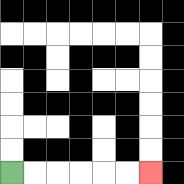{'start': '[0, 7]', 'end': '[6, 7]', 'path_directions': 'R,R,R,R,R,R', 'path_coordinates': '[[0, 7], [1, 7], [2, 7], [3, 7], [4, 7], [5, 7], [6, 7]]'}